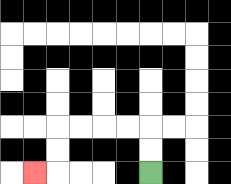{'start': '[6, 7]', 'end': '[1, 7]', 'path_directions': 'U,U,L,L,L,L,D,D,L', 'path_coordinates': '[[6, 7], [6, 6], [6, 5], [5, 5], [4, 5], [3, 5], [2, 5], [2, 6], [2, 7], [1, 7]]'}